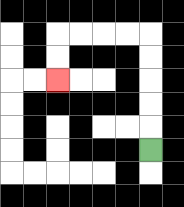{'start': '[6, 6]', 'end': '[2, 3]', 'path_directions': 'U,U,U,U,U,L,L,L,L,D,D', 'path_coordinates': '[[6, 6], [6, 5], [6, 4], [6, 3], [6, 2], [6, 1], [5, 1], [4, 1], [3, 1], [2, 1], [2, 2], [2, 3]]'}